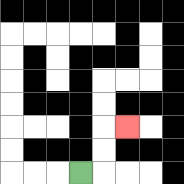{'start': '[3, 7]', 'end': '[5, 5]', 'path_directions': 'R,U,U,R', 'path_coordinates': '[[3, 7], [4, 7], [4, 6], [4, 5], [5, 5]]'}